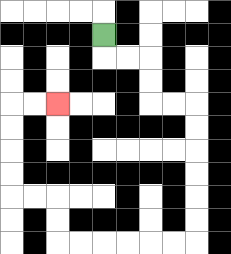{'start': '[4, 1]', 'end': '[2, 4]', 'path_directions': 'D,R,R,D,D,R,R,D,D,D,D,D,D,L,L,L,L,L,L,U,U,L,L,U,U,U,U,R,R', 'path_coordinates': '[[4, 1], [4, 2], [5, 2], [6, 2], [6, 3], [6, 4], [7, 4], [8, 4], [8, 5], [8, 6], [8, 7], [8, 8], [8, 9], [8, 10], [7, 10], [6, 10], [5, 10], [4, 10], [3, 10], [2, 10], [2, 9], [2, 8], [1, 8], [0, 8], [0, 7], [0, 6], [0, 5], [0, 4], [1, 4], [2, 4]]'}